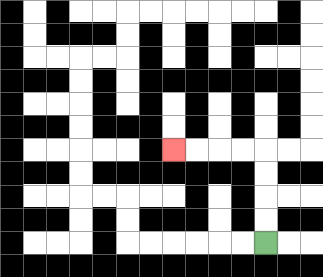{'start': '[11, 10]', 'end': '[7, 6]', 'path_directions': 'U,U,U,U,L,L,L,L', 'path_coordinates': '[[11, 10], [11, 9], [11, 8], [11, 7], [11, 6], [10, 6], [9, 6], [8, 6], [7, 6]]'}